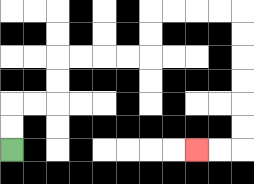{'start': '[0, 6]', 'end': '[8, 6]', 'path_directions': 'U,U,R,R,U,U,R,R,R,R,U,U,R,R,R,R,D,D,D,D,D,D,L,L', 'path_coordinates': '[[0, 6], [0, 5], [0, 4], [1, 4], [2, 4], [2, 3], [2, 2], [3, 2], [4, 2], [5, 2], [6, 2], [6, 1], [6, 0], [7, 0], [8, 0], [9, 0], [10, 0], [10, 1], [10, 2], [10, 3], [10, 4], [10, 5], [10, 6], [9, 6], [8, 6]]'}